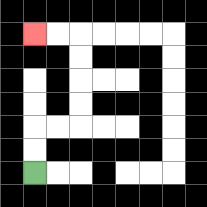{'start': '[1, 7]', 'end': '[1, 1]', 'path_directions': 'U,U,R,R,U,U,U,U,L,L', 'path_coordinates': '[[1, 7], [1, 6], [1, 5], [2, 5], [3, 5], [3, 4], [3, 3], [3, 2], [3, 1], [2, 1], [1, 1]]'}